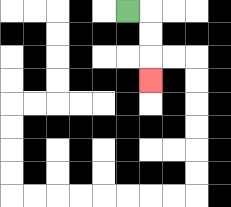{'start': '[5, 0]', 'end': '[6, 3]', 'path_directions': 'R,D,D,D', 'path_coordinates': '[[5, 0], [6, 0], [6, 1], [6, 2], [6, 3]]'}